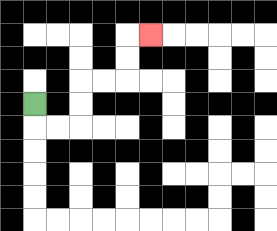{'start': '[1, 4]', 'end': '[6, 1]', 'path_directions': 'D,R,R,U,U,R,R,U,U,R', 'path_coordinates': '[[1, 4], [1, 5], [2, 5], [3, 5], [3, 4], [3, 3], [4, 3], [5, 3], [5, 2], [5, 1], [6, 1]]'}